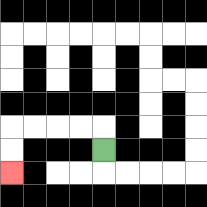{'start': '[4, 6]', 'end': '[0, 7]', 'path_directions': 'U,L,L,L,L,D,D', 'path_coordinates': '[[4, 6], [4, 5], [3, 5], [2, 5], [1, 5], [0, 5], [0, 6], [0, 7]]'}